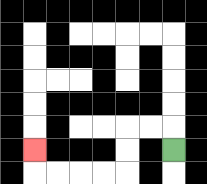{'start': '[7, 6]', 'end': '[1, 6]', 'path_directions': 'U,L,L,D,D,L,L,L,L,U', 'path_coordinates': '[[7, 6], [7, 5], [6, 5], [5, 5], [5, 6], [5, 7], [4, 7], [3, 7], [2, 7], [1, 7], [1, 6]]'}